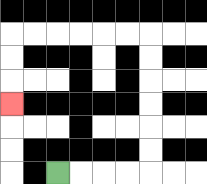{'start': '[2, 7]', 'end': '[0, 4]', 'path_directions': 'R,R,R,R,U,U,U,U,U,U,L,L,L,L,L,L,D,D,D', 'path_coordinates': '[[2, 7], [3, 7], [4, 7], [5, 7], [6, 7], [6, 6], [6, 5], [6, 4], [6, 3], [6, 2], [6, 1], [5, 1], [4, 1], [3, 1], [2, 1], [1, 1], [0, 1], [0, 2], [0, 3], [0, 4]]'}